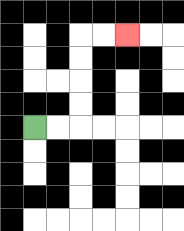{'start': '[1, 5]', 'end': '[5, 1]', 'path_directions': 'R,R,U,U,U,U,R,R', 'path_coordinates': '[[1, 5], [2, 5], [3, 5], [3, 4], [3, 3], [3, 2], [3, 1], [4, 1], [5, 1]]'}